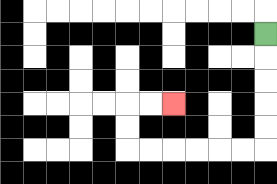{'start': '[11, 1]', 'end': '[7, 4]', 'path_directions': 'D,D,D,D,D,L,L,L,L,L,L,U,U,R,R', 'path_coordinates': '[[11, 1], [11, 2], [11, 3], [11, 4], [11, 5], [11, 6], [10, 6], [9, 6], [8, 6], [7, 6], [6, 6], [5, 6], [5, 5], [5, 4], [6, 4], [7, 4]]'}